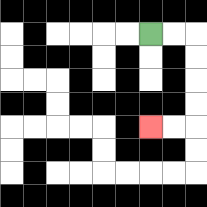{'start': '[6, 1]', 'end': '[6, 5]', 'path_directions': 'R,R,D,D,D,D,L,L', 'path_coordinates': '[[6, 1], [7, 1], [8, 1], [8, 2], [8, 3], [8, 4], [8, 5], [7, 5], [6, 5]]'}